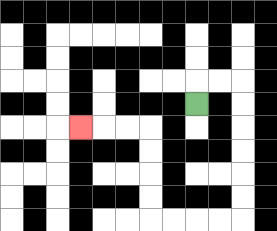{'start': '[8, 4]', 'end': '[3, 5]', 'path_directions': 'U,R,R,D,D,D,D,D,D,L,L,L,L,U,U,U,U,L,L,L', 'path_coordinates': '[[8, 4], [8, 3], [9, 3], [10, 3], [10, 4], [10, 5], [10, 6], [10, 7], [10, 8], [10, 9], [9, 9], [8, 9], [7, 9], [6, 9], [6, 8], [6, 7], [6, 6], [6, 5], [5, 5], [4, 5], [3, 5]]'}